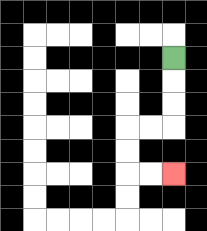{'start': '[7, 2]', 'end': '[7, 7]', 'path_directions': 'D,D,D,L,L,D,D,R,R', 'path_coordinates': '[[7, 2], [7, 3], [7, 4], [7, 5], [6, 5], [5, 5], [5, 6], [5, 7], [6, 7], [7, 7]]'}